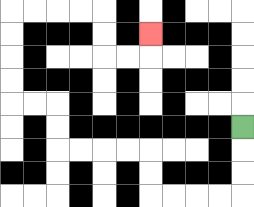{'start': '[10, 5]', 'end': '[6, 1]', 'path_directions': 'D,D,D,L,L,L,L,U,U,L,L,L,L,U,U,L,L,U,U,U,U,R,R,R,R,D,D,R,R,U', 'path_coordinates': '[[10, 5], [10, 6], [10, 7], [10, 8], [9, 8], [8, 8], [7, 8], [6, 8], [6, 7], [6, 6], [5, 6], [4, 6], [3, 6], [2, 6], [2, 5], [2, 4], [1, 4], [0, 4], [0, 3], [0, 2], [0, 1], [0, 0], [1, 0], [2, 0], [3, 0], [4, 0], [4, 1], [4, 2], [5, 2], [6, 2], [6, 1]]'}